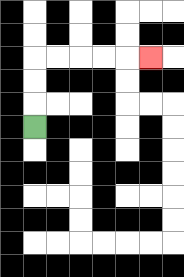{'start': '[1, 5]', 'end': '[6, 2]', 'path_directions': 'U,U,U,R,R,R,R,R', 'path_coordinates': '[[1, 5], [1, 4], [1, 3], [1, 2], [2, 2], [3, 2], [4, 2], [5, 2], [6, 2]]'}